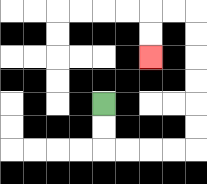{'start': '[4, 4]', 'end': '[6, 2]', 'path_directions': 'D,D,R,R,R,R,U,U,U,U,U,U,L,L,D,D', 'path_coordinates': '[[4, 4], [4, 5], [4, 6], [5, 6], [6, 6], [7, 6], [8, 6], [8, 5], [8, 4], [8, 3], [8, 2], [8, 1], [8, 0], [7, 0], [6, 0], [6, 1], [6, 2]]'}